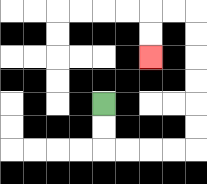{'start': '[4, 4]', 'end': '[6, 2]', 'path_directions': 'D,D,R,R,R,R,U,U,U,U,U,U,L,L,D,D', 'path_coordinates': '[[4, 4], [4, 5], [4, 6], [5, 6], [6, 6], [7, 6], [8, 6], [8, 5], [8, 4], [8, 3], [8, 2], [8, 1], [8, 0], [7, 0], [6, 0], [6, 1], [6, 2]]'}